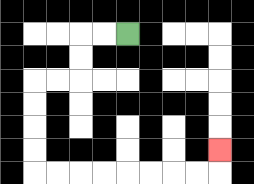{'start': '[5, 1]', 'end': '[9, 6]', 'path_directions': 'L,L,D,D,L,L,D,D,D,D,R,R,R,R,R,R,R,R,U', 'path_coordinates': '[[5, 1], [4, 1], [3, 1], [3, 2], [3, 3], [2, 3], [1, 3], [1, 4], [1, 5], [1, 6], [1, 7], [2, 7], [3, 7], [4, 7], [5, 7], [6, 7], [7, 7], [8, 7], [9, 7], [9, 6]]'}